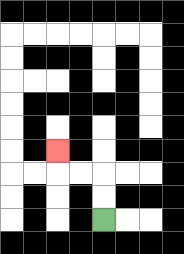{'start': '[4, 9]', 'end': '[2, 6]', 'path_directions': 'U,U,L,L,U', 'path_coordinates': '[[4, 9], [4, 8], [4, 7], [3, 7], [2, 7], [2, 6]]'}